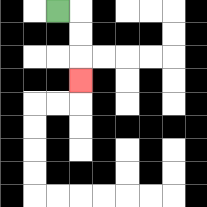{'start': '[2, 0]', 'end': '[3, 3]', 'path_directions': 'R,D,D,D', 'path_coordinates': '[[2, 0], [3, 0], [3, 1], [3, 2], [3, 3]]'}